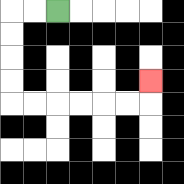{'start': '[2, 0]', 'end': '[6, 3]', 'path_directions': 'L,L,D,D,D,D,R,R,R,R,R,R,U', 'path_coordinates': '[[2, 0], [1, 0], [0, 0], [0, 1], [0, 2], [0, 3], [0, 4], [1, 4], [2, 4], [3, 4], [4, 4], [5, 4], [6, 4], [6, 3]]'}